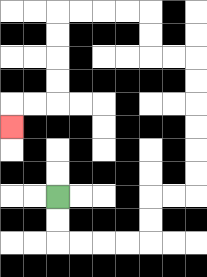{'start': '[2, 8]', 'end': '[0, 5]', 'path_directions': 'D,D,R,R,R,R,U,U,R,R,U,U,U,U,U,U,L,L,U,U,L,L,L,L,D,D,D,D,L,L,D', 'path_coordinates': '[[2, 8], [2, 9], [2, 10], [3, 10], [4, 10], [5, 10], [6, 10], [6, 9], [6, 8], [7, 8], [8, 8], [8, 7], [8, 6], [8, 5], [8, 4], [8, 3], [8, 2], [7, 2], [6, 2], [6, 1], [6, 0], [5, 0], [4, 0], [3, 0], [2, 0], [2, 1], [2, 2], [2, 3], [2, 4], [1, 4], [0, 4], [0, 5]]'}